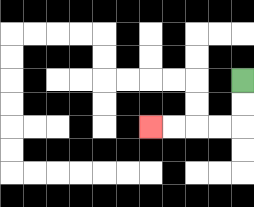{'start': '[10, 3]', 'end': '[6, 5]', 'path_directions': 'D,D,L,L,L,L', 'path_coordinates': '[[10, 3], [10, 4], [10, 5], [9, 5], [8, 5], [7, 5], [6, 5]]'}